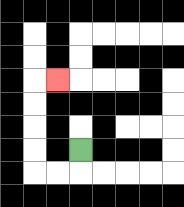{'start': '[3, 6]', 'end': '[2, 3]', 'path_directions': 'D,L,L,U,U,U,U,R', 'path_coordinates': '[[3, 6], [3, 7], [2, 7], [1, 7], [1, 6], [1, 5], [1, 4], [1, 3], [2, 3]]'}